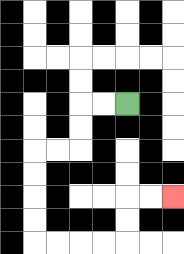{'start': '[5, 4]', 'end': '[7, 8]', 'path_directions': 'L,L,D,D,L,L,D,D,D,D,R,R,R,R,U,U,R,R', 'path_coordinates': '[[5, 4], [4, 4], [3, 4], [3, 5], [3, 6], [2, 6], [1, 6], [1, 7], [1, 8], [1, 9], [1, 10], [2, 10], [3, 10], [4, 10], [5, 10], [5, 9], [5, 8], [6, 8], [7, 8]]'}